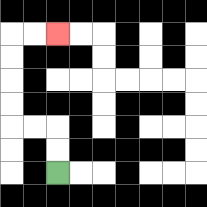{'start': '[2, 7]', 'end': '[2, 1]', 'path_directions': 'U,U,L,L,U,U,U,U,R,R', 'path_coordinates': '[[2, 7], [2, 6], [2, 5], [1, 5], [0, 5], [0, 4], [0, 3], [0, 2], [0, 1], [1, 1], [2, 1]]'}